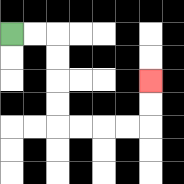{'start': '[0, 1]', 'end': '[6, 3]', 'path_directions': 'R,R,D,D,D,D,R,R,R,R,U,U', 'path_coordinates': '[[0, 1], [1, 1], [2, 1], [2, 2], [2, 3], [2, 4], [2, 5], [3, 5], [4, 5], [5, 5], [6, 5], [6, 4], [6, 3]]'}